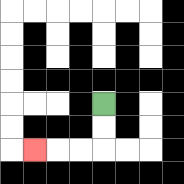{'start': '[4, 4]', 'end': '[1, 6]', 'path_directions': 'D,D,L,L,L', 'path_coordinates': '[[4, 4], [4, 5], [4, 6], [3, 6], [2, 6], [1, 6]]'}